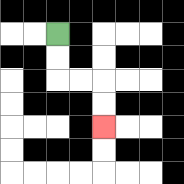{'start': '[2, 1]', 'end': '[4, 5]', 'path_directions': 'D,D,R,R,D,D', 'path_coordinates': '[[2, 1], [2, 2], [2, 3], [3, 3], [4, 3], [4, 4], [4, 5]]'}